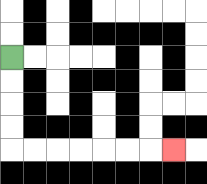{'start': '[0, 2]', 'end': '[7, 6]', 'path_directions': 'D,D,D,D,R,R,R,R,R,R,R', 'path_coordinates': '[[0, 2], [0, 3], [0, 4], [0, 5], [0, 6], [1, 6], [2, 6], [3, 6], [4, 6], [5, 6], [6, 6], [7, 6]]'}